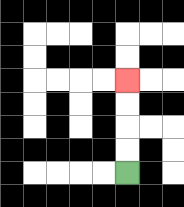{'start': '[5, 7]', 'end': '[5, 3]', 'path_directions': 'U,U,U,U', 'path_coordinates': '[[5, 7], [5, 6], [5, 5], [5, 4], [5, 3]]'}